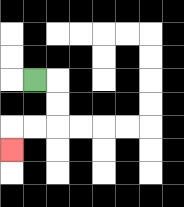{'start': '[1, 3]', 'end': '[0, 6]', 'path_directions': 'R,D,D,L,L,D', 'path_coordinates': '[[1, 3], [2, 3], [2, 4], [2, 5], [1, 5], [0, 5], [0, 6]]'}